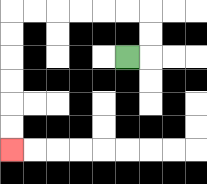{'start': '[5, 2]', 'end': '[0, 6]', 'path_directions': 'R,U,U,L,L,L,L,L,L,D,D,D,D,D,D', 'path_coordinates': '[[5, 2], [6, 2], [6, 1], [6, 0], [5, 0], [4, 0], [3, 0], [2, 0], [1, 0], [0, 0], [0, 1], [0, 2], [0, 3], [0, 4], [0, 5], [0, 6]]'}